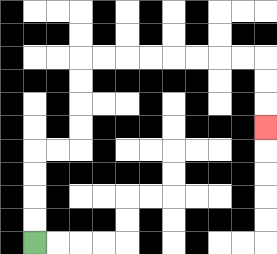{'start': '[1, 10]', 'end': '[11, 5]', 'path_directions': 'U,U,U,U,R,R,U,U,U,U,R,R,R,R,R,R,R,R,D,D,D', 'path_coordinates': '[[1, 10], [1, 9], [1, 8], [1, 7], [1, 6], [2, 6], [3, 6], [3, 5], [3, 4], [3, 3], [3, 2], [4, 2], [5, 2], [6, 2], [7, 2], [8, 2], [9, 2], [10, 2], [11, 2], [11, 3], [11, 4], [11, 5]]'}